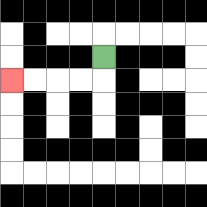{'start': '[4, 2]', 'end': '[0, 3]', 'path_directions': 'D,L,L,L,L', 'path_coordinates': '[[4, 2], [4, 3], [3, 3], [2, 3], [1, 3], [0, 3]]'}